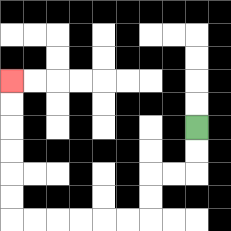{'start': '[8, 5]', 'end': '[0, 3]', 'path_directions': 'D,D,L,L,D,D,L,L,L,L,L,L,U,U,U,U,U,U', 'path_coordinates': '[[8, 5], [8, 6], [8, 7], [7, 7], [6, 7], [6, 8], [6, 9], [5, 9], [4, 9], [3, 9], [2, 9], [1, 9], [0, 9], [0, 8], [0, 7], [0, 6], [0, 5], [0, 4], [0, 3]]'}